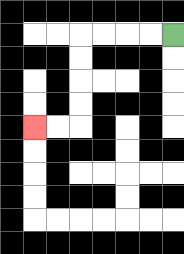{'start': '[7, 1]', 'end': '[1, 5]', 'path_directions': 'L,L,L,L,D,D,D,D,L,L', 'path_coordinates': '[[7, 1], [6, 1], [5, 1], [4, 1], [3, 1], [3, 2], [3, 3], [3, 4], [3, 5], [2, 5], [1, 5]]'}